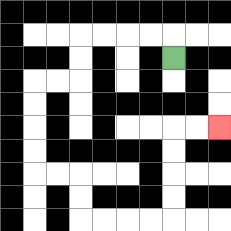{'start': '[7, 2]', 'end': '[9, 5]', 'path_directions': 'U,L,L,L,L,D,D,L,L,D,D,D,D,R,R,D,D,R,R,R,R,U,U,U,U,R,R', 'path_coordinates': '[[7, 2], [7, 1], [6, 1], [5, 1], [4, 1], [3, 1], [3, 2], [3, 3], [2, 3], [1, 3], [1, 4], [1, 5], [1, 6], [1, 7], [2, 7], [3, 7], [3, 8], [3, 9], [4, 9], [5, 9], [6, 9], [7, 9], [7, 8], [7, 7], [7, 6], [7, 5], [8, 5], [9, 5]]'}